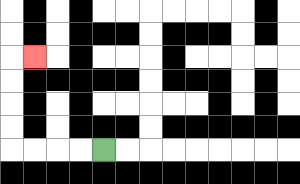{'start': '[4, 6]', 'end': '[1, 2]', 'path_directions': 'L,L,L,L,U,U,U,U,R', 'path_coordinates': '[[4, 6], [3, 6], [2, 6], [1, 6], [0, 6], [0, 5], [0, 4], [0, 3], [0, 2], [1, 2]]'}